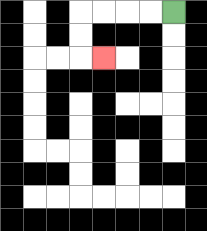{'start': '[7, 0]', 'end': '[4, 2]', 'path_directions': 'L,L,L,L,D,D,R', 'path_coordinates': '[[7, 0], [6, 0], [5, 0], [4, 0], [3, 0], [3, 1], [3, 2], [4, 2]]'}